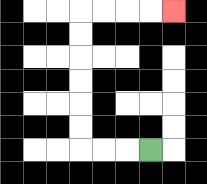{'start': '[6, 6]', 'end': '[7, 0]', 'path_directions': 'L,L,L,U,U,U,U,U,U,R,R,R,R', 'path_coordinates': '[[6, 6], [5, 6], [4, 6], [3, 6], [3, 5], [3, 4], [3, 3], [3, 2], [3, 1], [3, 0], [4, 0], [5, 0], [6, 0], [7, 0]]'}